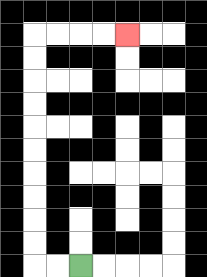{'start': '[3, 11]', 'end': '[5, 1]', 'path_directions': 'L,L,U,U,U,U,U,U,U,U,U,U,R,R,R,R', 'path_coordinates': '[[3, 11], [2, 11], [1, 11], [1, 10], [1, 9], [1, 8], [1, 7], [1, 6], [1, 5], [1, 4], [1, 3], [1, 2], [1, 1], [2, 1], [3, 1], [4, 1], [5, 1]]'}